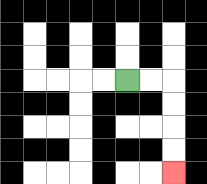{'start': '[5, 3]', 'end': '[7, 7]', 'path_directions': 'R,R,D,D,D,D', 'path_coordinates': '[[5, 3], [6, 3], [7, 3], [7, 4], [7, 5], [7, 6], [7, 7]]'}